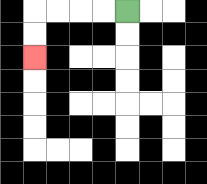{'start': '[5, 0]', 'end': '[1, 2]', 'path_directions': 'L,L,L,L,D,D', 'path_coordinates': '[[5, 0], [4, 0], [3, 0], [2, 0], [1, 0], [1, 1], [1, 2]]'}